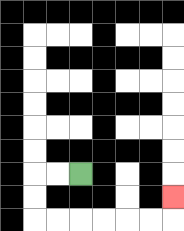{'start': '[3, 7]', 'end': '[7, 8]', 'path_directions': 'L,L,D,D,R,R,R,R,R,R,U', 'path_coordinates': '[[3, 7], [2, 7], [1, 7], [1, 8], [1, 9], [2, 9], [3, 9], [4, 9], [5, 9], [6, 9], [7, 9], [7, 8]]'}